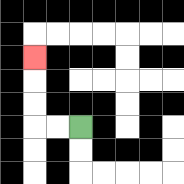{'start': '[3, 5]', 'end': '[1, 2]', 'path_directions': 'L,L,U,U,U', 'path_coordinates': '[[3, 5], [2, 5], [1, 5], [1, 4], [1, 3], [1, 2]]'}